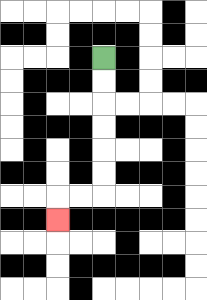{'start': '[4, 2]', 'end': '[2, 9]', 'path_directions': 'D,D,D,D,D,D,L,L,D', 'path_coordinates': '[[4, 2], [4, 3], [4, 4], [4, 5], [4, 6], [4, 7], [4, 8], [3, 8], [2, 8], [2, 9]]'}